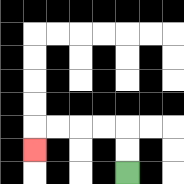{'start': '[5, 7]', 'end': '[1, 6]', 'path_directions': 'U,U,L,L,L,L,D', 'path_coordinates': '[[5, 7], [5, 6], [5, 5], [4, 5], [3, 5], [2, 5], [1, 5], [1, 6]]'}